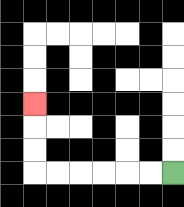{'start': '[7, 7]', 'end': '[1, 4]', 'path_directions': 'L,L,L,L,L,L,U,U,U', 'path_coordinates': '[[7, 7], [6, 7], [5, 7], [4, 7], [3, 7], [2, 7], [1, 7], [1, 6], [1, 5], [1, 4]]'}